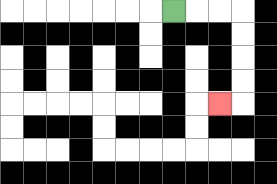{'start': '[7, 0]', 'end': '[9, 4]', 'path_directions': 'R,R,R,D,D,D,D,L', 'path_coordinates': '[[7, 0], [8, 0], [9, 0], [10, 0], [10, 1], [10, 2], [10, 3], [10, 4], [9, 4]]'}